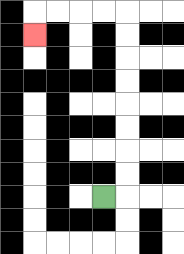{'start': '[4, 8]', 'end': '[1, 1]', 'path_directions': 'R,U,U,U,U,U,U,U,U,L,L,L,L,D', 'path_coordinates': '[[4, 8], [5, 8], [5, 7], [5, 6], [5, 5], [5, 4], [5, 3], [5, 2], [5, 1], [5, 0], [4, 0], [3, 0], [2, 0], [1, 0], [1, 1]]'}